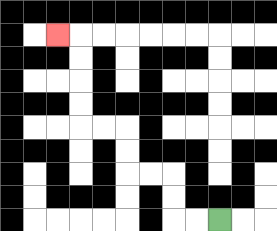{'start': '[9, 9]', 'end': '[2, 1]', 'path_directions': 'L,L,U,U,L,L,U,U,L,L,U,U,U,U,L', 'path_coordinates': '[[9, 9], [8, 9], [7, 9], [7, 8], [7, 7], [6, 7], [5, 7], [5, 6], [5, 5], [4, 5], [3, 5], [3, 4], [3, 3], [3, 2], [3, 1], [2, 1]]'}